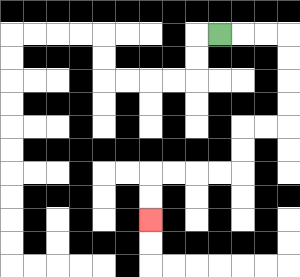{'start': '[9, 1]', 'end': '[6, 9]', 'path_directions': 'R,R,R,D,D,D,D,L,L,D,D,L,L,L,L,D,D', 'path_coordinates': '[[9, 1], [10, 1], [11, 1], [12, 1], [12, 2], [12, 3], [12, 4], [12, 5], [11, 5], [10, 5], [10, 6], [10, 7], [9, 7], [8, 7], [7, 7], [6, 7], [6, 8], [6, 9]]'}